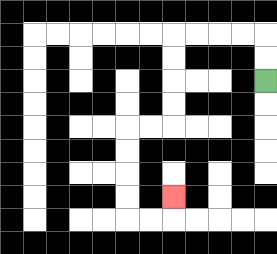{'start': '[11, 3]', 'end': '[7, 8]', 'path_directions': 'U,U,L,L,L,L,D,D,D,D,L,L,D,D,D,D,R,R,U', 'path_coordinates': '[[11, 3], [11, 2], [11, 1], [10, 1], [9, 1], [8, 1], [7, 1], [7, 2], [7, 3], [7, 4], [7, 5], [6, 5], [5, 5], [5, 6], [5, 7], [5, 8], [5, 9], [6, 9], [7, 9], [7, 8]]'}